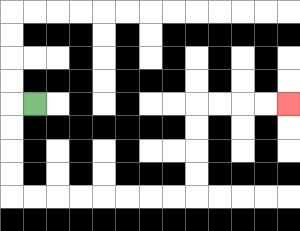{'start': '[1, 4]', 'end': '[12, 4]', 'path_directions': 'L,D,D,D,D,R,R,R,R,R,R,R,R,U,U,U,U,R,R,R,R', 'path_coordinates': '[[1, 4], [0, 4], [0, 5], [0, 6], [0, 7], [0, 8], [1, 8], [2, 8], [3, 8], [4, 8], [5, 8], [6, 8], [7, 8], [8, 8], [8, 7], [8, 6], [8, 5], [8, 4], [9, 4], [10, 4], [11, 4], [12, 4]]'}